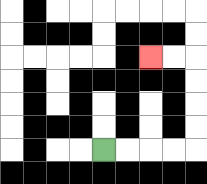{'start': '[4, 6]', 'end': '[6, 2]', 'path_directions': 'R,R,R,R,U,U,U,U,L,L', 'path_coordinates': '[[4, 6], [5, 6], [6, 6], [7, 6], [8, 6], [8, 5], [8, 4], [8, 3], [8, 2], [7, 2], [6, 2]]'}